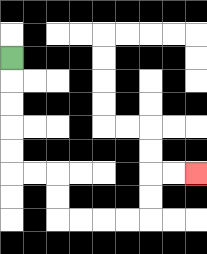{'start': '[0, 2]', 'end': '[8, 7]', 'path_directions': 'D,D,D,D,D,R,R,D,D,R,R,R,R,U,U,R,R', 'path_coordinates': '[[0, 2], [0, 3], [0, 4], [0, 5], [0, 6], [0, 7], [1, 7], [2, 7], [2, 8], [2, 9], [3, 9], [4, 9], [5, 9], [6, 9], [6, 8], [6, 7], [7, 7], [8, 7]]'}